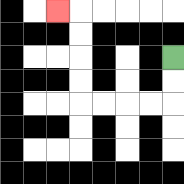{'start': '[7, 2]', 'end': '[2, 0]', 'path_directions': 'D,D,L,L,L,L,U,U,U,U,L', 'path_coordinates': '[[7, 2], [7, 3], [7, 4], [6, 4], [5, 4], [4, 4], [3, 4], [3, 3], [3, 2], [3, 1], [3, 0], [2, 0]]'}